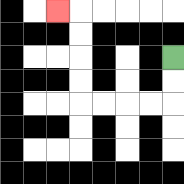{'start': '[7, 2]', 'end': '[2, 0]', 'path_directions': 'D,D,L,L,L,L,U,U,U,U,L', 'path_coordinates': '[[7, 2], [7, 3], [7, 4], [6, 4], [5, 4], [4, 4], [3, 4], [3, 3], [3, 2], [3, 1], [3, 0], [2, 0]]'}